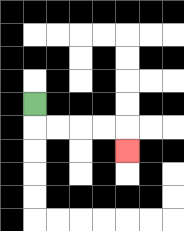{'start': '[1, 4]', 'end': '[5, 6]', 'path_directions': 'D,R,R,R,R,D', 'path_coordinates': '[[1, 4], [1, 5], [2, 5], [3, 5], [4, 5], [5, 5], [5, 6]]'}